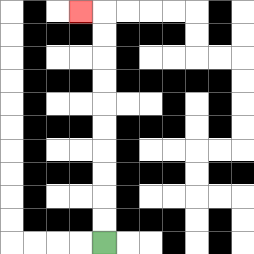{'start': '[4, 10]', 'end': '[3, 0]', 'path_directions': 'U,U,U,U,U,U,U,U,U,U,L', 'path_coordinates': '[[4, 10], [4, 9], [4, 8], [4, 7], [4, 6], [4, 5], [4, 4], [4, 3], [4, 2], [4, 1], [4, 0], [3, 0]]'}